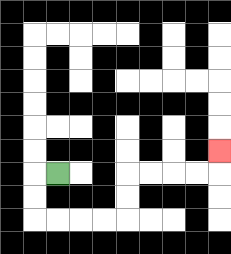{'start': '[2, 7]', 'end': '[9, 6]', 'path_directions': 'L,D,D,R,R,R,R,U,U,R,R,R,R,U', 'path_coordinates': '[[2, 7], [1, 7], [1, 8], [1, 9], [2, 9], [3, 9], [4, 9], [5, 9], [5, 8], [5, 7], [6, 7], [7, 7], [8, 7], [9, 7], [9, 6]]'}